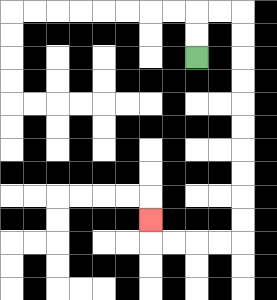{'start': '[8, 2]', 'end': '[6, 9]', 'path_directions': 'U,U,R,R,D,D,D,D,D,D,D,D,D,D,L,L,L,L,U', 'path_coordinates': '[[8, 2], [8, 1], [8, 0], [9, 0], [10, 0], [10, 1], [10, 2], [10, 3], [10, 4], [10, 5], [10, 6], [10, 7], [10, 8], [10, 9], [10, 10], [9, 10], [8, 10], [7, 10], [6, 10], [6, 9]]'}